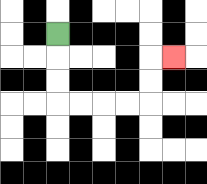{'start': '[2, 1]', 'end': '[7, 2]', 'path_directions': 'D,D,D,R,R,R,R,U,U,R', 'path_coordinates': '[[2, 1], [2, 2], [2, 3], [2, 4], [3, 4], [4, 4], [5, 4], [6, 4], [6, 3], [6, 2], [7, 2]]'}